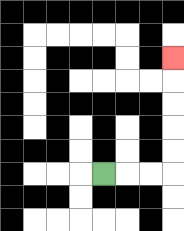{'start': '[4, 7]', 'end': '[7, 2]', 'path_directions': 'R,R,R,U,U,U,U,U', 'path_coordinates': '[[4, 7], [5, 7], [6, 7], [7, 7], [7, 6], [7, 5], [7, 4], [7, 3], [7, 2]]'}